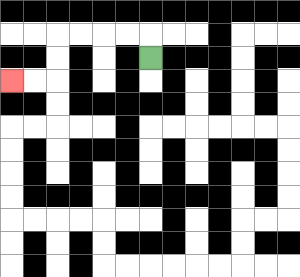{'start': '[6, 2]', 'end': '[0, 3]', 'path_directions': 'U,L,L,L,L,D,D,L,L', 'path_coordinates': '[[6, 2], [6, 1], [5, 1], [4, 1], [3, 1], [2, 1], [2, 2], [2, 3], [1, 3], [0, 3]]'}